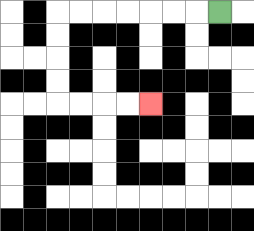{'start': '[9, 0]', 'end': '[6, 4]', 'path_directions': 'L,L,L,L,L,L,L,D,D,D,D,R,R,R,R', 'path_coordinates': '[[9, 0], [8, 0], [7, 0], [6, 0], [5, 0], [4, 0], [3, 0], [2, 0], [2, 1], [2, 2], [2, 3], [2, 4], [3, 4], [4, 4], [5, 4], [6, 4]]'}